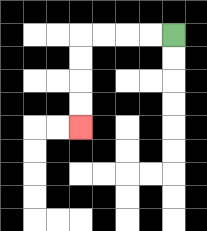{'start': '[7, 1]', 'end': '[3, 5]', 'path_directions': 'L,L,L,L,D,D,D,D', 'path_coordinates': '[[7, 1], [6, 1], [5, 1], [4, 1], [3, 1], [3, 2], [3, 3], [3, 4], [3, 5]]'}